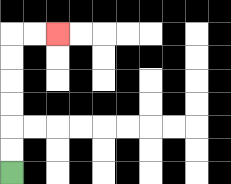{'start': '[0, 7]', 'end': '[2, 1]', 'path_directions': 'U,U,U,U,U,U,R,R', 'path_coordinates': '[[0, 7], [0, 6], [0, 5], [0, 4], [0, 3], [0, 2], [0, 1], [1, 1], [2, 1]]'}